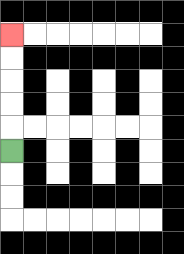{'start': '[0, 6]', 'end': '[0, 1]', 'path_directions': 'U,U,U,U,U', 'path_coordinates': '[[0, 6], [0, 5], [0, 4], [0, 3], [0, 2], [0, 1]]'}